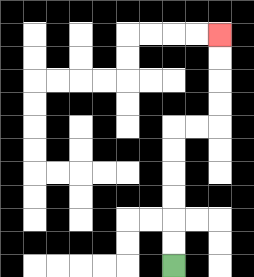{'start': '[7, 11]', 'end': '[9, 1]', 'path_directions': 'U,U,U,U,U,U,R,R,U,U,U,U', 'path_coordinates': '[[7, 11], [7, 10], [7, 9], [7, 8], [7, 7], [7, 6], [7, 5], [8, 5], [9, 5], [9, 4], [9, 3], [9, 2], [9, 1]]'}